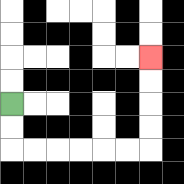{'start': '[0, 4]', 'end': '[6, 2]', 'path_directions': 'D,D,R,R,R,R,R,R,U,U,U,U', 'path_coordinates': '[[0, 4], [0, 5], [0, 6], [1, 6], [2, 6], [3, 6], [4, 6], [5, 6], [6, 6], [6, 5], [6, 4], [6, 3], [6, 2]]'}